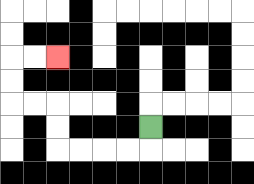{'start': '[6, 5]', 'end': '[2, 2]', 'path_directions': 'D,L,L,L,L,U,U,L,L,U,U,R,R', 'path_coordinates': '[[6, 5], [6, 6], [5, 6], [4, 6], [3, 6], [2, 6], [2, 5], [2, 4], [1, 4], [0, 4], [0, 3], [0, 2], [1, 2], [2, 2]]'}